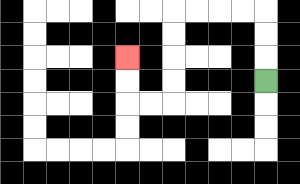{'start': '[11, 3]', 'end': '[5, 2]', 'path_directions': 'U,U,U,L,L,L,L,D,D,D,D,L,L,U,U', 'path_coordinates': '[[11, 3], [11, 2], [11, 1], [11, 0], [10, 0], [9, 0], [8, 0], [7, 0], [7, 1], [7, 2], [7, 3], [7, 4], [6, 4], [5, 4], [5, 3], [5, 2]]'}